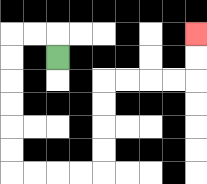{'start': '[2, 2]', 'end': '[8, 1]', 'path_directions': 'U,L,L,D,D,D,D,D,D,R,R,R,R,U,U,U,U,R,R,R,R,U,U', 'path_coordinates': '[[2, 2], [2, 1], [1, 1], [0, 1], [0, 2], [0, 3], [0, 4], [0, 5], [0, 6], [0, 7], [1, 7], [2, 7], [3, 7], [4, 7], [4, 6], [4, 5], [4, 4], [4, 3], [5, 3], [6, 3], [7, 3], [8, 3], [8, 2], [8, 1]]'}